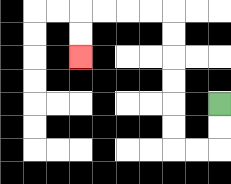{'start': '[9, 4]', 'end': '[3, 2]', 'path_directions': 'D,D,L,L,U,U,U,U,U,U,L,L,L,L,D,D', 'path_coordinates': '[[9, 4], [9, 5], [9, 6], [8, 6], [7, 6], [7, 5], [7, 4], [7, 3], [7, 2], [7, 1], [7, 0], [6, 0], [5, 0], [4, 0], [3, 0], [3, 1], [3, 2]]'}